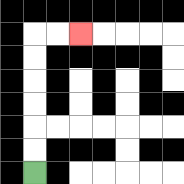{'start': '[1, 7]', 'end': '[3, 1]', 'path_directions': 'U,U,U,U,U,U,R,R', 'path_coordinates': '[[1, 7], [1, 6], [1, 5], [1, 4], [1, 3], [1, 2], [1, 1], [2, 1], [3, 1]]'}